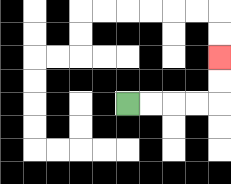{'start': '[5, 4]', 'end': '[9, 2]', 'path_directions': 'R,R,R,R,U,U', 'path_coordinates': '[[5, 4], [6, 4], [7, 4], [8, 4], [9, 4], [9, 3], [9, 2]]'}